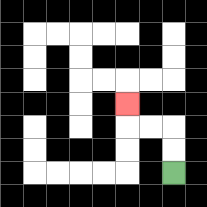{'start': '[7, 7]', 'end': '[5, 4]', 'path_directions': 'U,U,L,L,U', 'path_coordinates': '[[7, 7], [7, 6], [7, 5], [6, 5], [5, 5], [5, 4]]'}